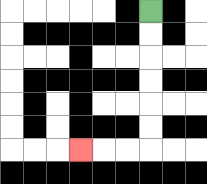{'start': '[6, 0]', 'end': '[3, 6]', 'path_directions': 'D,D,D,D,D,D,L,L,L', 'path_coordinates': '[[6, 0], [6, 1], [6, 2], [6, 3], [6, 4], [6, 5], [6, 6], [5, 6], [4, 6], [3, 6]]'}